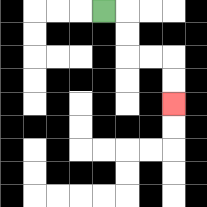{'start': '[4, 0]', 'end': '[7, 4]', 'path_directions': 'R,D,D,R,R,D,D', 'path_coordinates': '[[4, 0], [5, 0], [5, 1], [5, 2], [6, 2], [7, 2], [7, 3], [7, 4]]'}